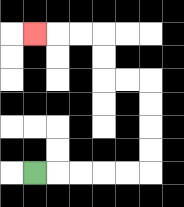{'start': '[1, 7]', 'end': '[1, 1]', 'path_directions': 'R,R,R,R,R,U,U,U,U,L,L,U,U,L,L,L', 'path_coordinates': '[[1, 7], [2, 7], [3, 7], [4, 7], [5, 7], [6, 7], [6, 6], [6, 5], [6, 4], [6, 3], [5, 3], [4, 3], [4, 2], [4, 1], [3, 1], [2, 1], [1, 1]]'}